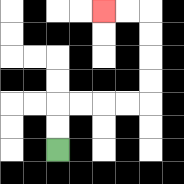{'start': '[2, 6]', 'end': '[4, 0]', 'path_directions': 'U,U,R,R,R,R,U,U,U,U,L,L', 'path_coordinates': '[[2, 6], [2, 5], [2, 4], [3, 4], [4, 4], [5, 4], [6, 4], [6, 3], [6, 2], [6, 1], [6, 0], [5, 0], [4, 0]]'}